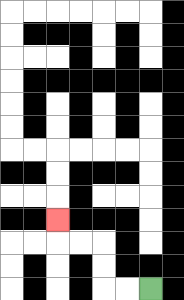{'start': '[6, 12]', 'end': '[2, 9]', 'path_directions': 'L,L,U,U,L,L,U', 'path_coordinates': '[[6, 12], [5, 12], [4, 12], [4, 11], [4, 10], [3, 10], [2, 10], [2, 9]]'}